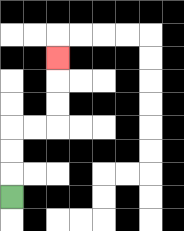{'start': '[0, 8]', 'end': '[2, 2]', 'path_directions': 'U,U,U,R,R,U,U,U', 'path_coordinates': '[[0, 8], [0, 7], [0, 6], [0, 5], [1, 5], [2, 5], [2, 4], [2, 3], [2, 2]]'}